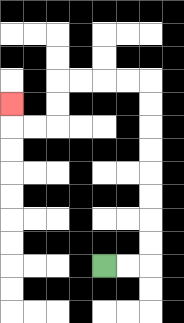{'start': '[4, 11]', 'end': '[0, 4]', 'path_directions': 'R,R,U,U,U,U,U,U,U,U,L,L,L,L,D,D,L,L,U', 'path_coordinates': '[[4, 11], [5, 11], [6, 11], [6, 10], [6, 9], [6, 8], [6, 7], [6, 6], [6, 5], [6, 4], [6, 3], [5, 3], [4, 3], [3, 3], [2, 3], [2, 4], [2, 5], [1, 5], [0, 5], [0, 4]]'}